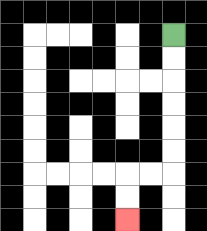{'start': '[7, 1]', 'end': '[5, 9]', 'path_directions': 'D,D,D,D,D,D,L,L,D,D', 'path_coordinates': '[[7, 1], [7, 2], [7, 3], [7, 4], [7, 5], [7, 6], [7, 7], [6, 7], [5, 7], [5, 8], [5, 9]]'}